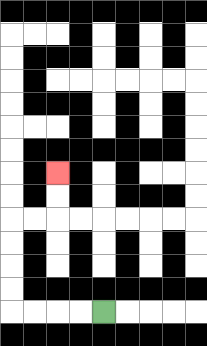{'start': '[4, 13]', 'end': '[2, 7]', 'path_directions': 'L,L,L,L,U,U,U,U,R,R,U,U', 'path_coordinates': '[[4, 13], [3, 13], [2, 13], [1, 13], [0, 13], [0, 12], [0, 11], [0, 10], [0, 9], [1, 9], [2, 9], [2, 8], [2, 7]]'}